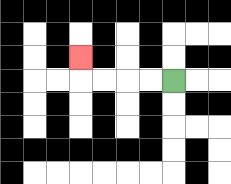{'start': '[7, 3]', 'end': '[3, 2]', 'path_directions': 'L,L,L,L,U', 'path_coordinates': '[[7, 3], [6, 3], [5, 3], [4, 3], [3, 3], [3, 2]]'}